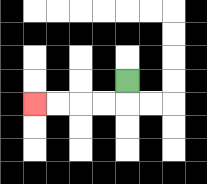{'start': '[5, 3]', 'end': '[1, 4]', 'path_directions': 'D,L,L,L,L', 'path_coordinates': '[[5, 3], [5, 4], [4, 4], [3, 4], [2, 4], [1, 4]]'}